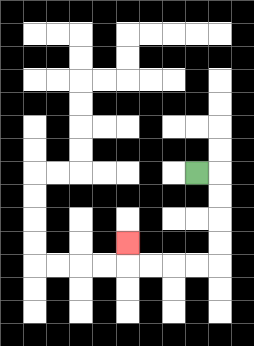{'start': '[8, 7]', 'end': '[5, 10]', 'path_directions': 'R,D,D,D,D,L,L,L,L,U', 'path_coordinates': '[[8, 7], [9, 7], [9, 8], [9, 9], [9, 10], [9, 11], [8, 11], [7, 11], [6, 11], [5, 11], [5, 10]]'}